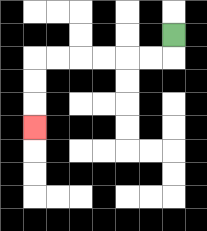{'start': '[7, 1]', 'end': '[1, 5]', 'path_directions': 'D,L,L,L,L,L,L,D,D,D', 'path_coordinates': '[[7, 1], [7, 2], [6, 2], [5, 2], [4, 2], [3, 2], [2, 2], [1, 2], [1, 3], [1, 4], [1, 5]]'}